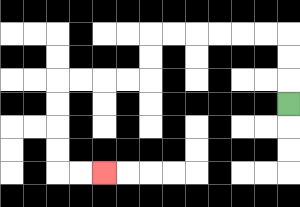{'start': '[12, 4]', 'end': '[4, 7]', 'path_directions': 'U,U,U,L,L,L,L,L,L,D,D,L,L,L,L,D,D,D,D,R,R', 'path_coordinates': '[[12, 4], [12, 3], [12, 2], [12, 1], [11, 1], [10, 1], [9, 1], [8, 1], [7, 1], [6, 1], [6, 2], [6, 3], [5, 3], [4, 3], [3, 3], [2, 3], [2, 4], [2, 5], [2, 6], [2, 7], [3, 7], [4, 7]]'}